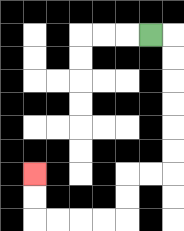{'start': '[6, 1]', 'end': '[1, 7]', 'path_directions': 'R,D,D,D,D,D,D,L,L,D,D,L,L,L,L,U,U', 'path_coordinates': '[[6, 1], [7, 1], [7, 2], [7, 3], [7, 4], [7, 5], [7, 6], [7, 7], [6, 7], [5, 7], [5, 8], [5, 9], [4, 9], [3, 9], [2, 9], [1, 9], [1, 8], [1, 7]]'}